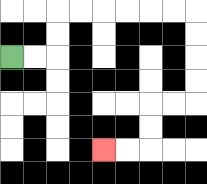{'start': '[0, 2]', 'end': '[4, 6]', 'path_directions': 'R,R,U,U,R,R,R,R,R,R,D,D,D,D,L,L,D,D,L,L', 'path_coordinates': '[[0, 2], [1, 2], [2, 2], [2, 1], [2, 0], [3, 0], [4, 0], [5, 0], [6, 0], [7, 0], [8, 0], [8, 1], [8, 2], [8, 3], [8, 4], [7, 4], [6, 4], [6, 5], [6, 6], [5, 6], [4, 6]]'}